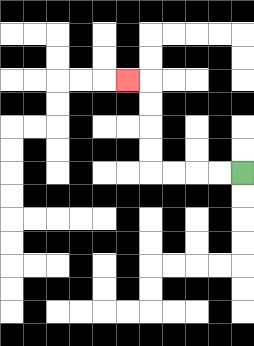{'start': '[10, 7]', 'end': '[5, 3]', 'path_directions': 'L,L,L,L,U,U,U,U,L', 'path_coordinates': '[[10, 7], [9, 7], [8, 7], [7, 7], [6, 7], [6, 6], [6, 5], [6, 4], [6, 3], [5, 3]]'}